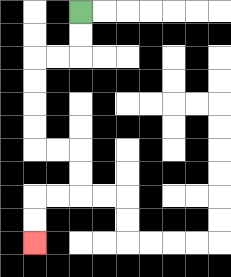{'start': '[3, 0]', 'end': '[1, 10]', 'path_directions': 'D,D,L,L,D,D,D,D,R,R,D,D,L,L,D,D', 'path_coordinates': '[[3, 0], [3, 1], [3, 2], [2, 2], [1, 2], [1, 3], [1, 4], [1, 5], [1, 6], [2, 6], [3, 6], [3, 7], [3, 8], [2, 8], [1, 8], [1, 9], [1, 10]]'}